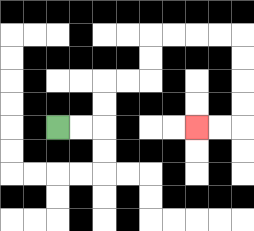{'start': '[2, 5]', 'end': '[8, 5]', 'path_directions': 'R,R,U,U,R,R,U,U,R,R,R,R,D,D,D,D,L,L', 'path_coordinates': '[[2, 5], [3, 5], [4, 5], [4, 4], [4, 3], [5, 3], [6, 3], [6, 2], [6, 1], [7, 1], [8, 1], [9, 1], [10, 1], [10, 2], [10, 3], [10, 4], [10, 5], [9, 5], [8, 5]]'}